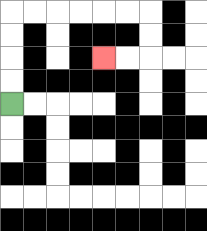{'start': '[0, 4]', 'end': '[4, 2]', 'path_directions': 'U,U,U,U,R,R,R,R,R,R,D,D,L,L', 'path_coordinates': '[[0, 4], [0, 3], [0, 2], [0, 1], [0, 0], [1, 0], [2, 0], [3, 0], [4, 0], [5, 0], [6, 0], [6, 1], [6, 2], [5, 2], [4, 2]]'}